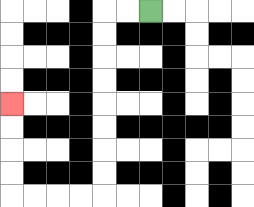{'start': '[6, 0]', 'end': '[0, 4]', 'path_directions': 'L,L,D,D,D,D,D,D,D,D,L,L,L,L,U,U,U,U', 'path_coordinates': '[[6, 0], [5, 0], [4, 0], [4, 1], [4, 2], [4, 3], [4, 4], [4, 5], [4, 6], [4, 7], [4, 8], [3, 8], [2, 8], [1, 8], [0, 8], [0, 7], [0, 6], [0, 5], [0, 4]]'}